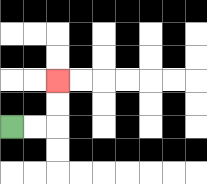{'start': '[0, 5]', 'end': '[2, 3]', 'path_directions': 'R,R,U,U', 'path_coordinates': '[[0, 5], [1, 5], [2, 5], [2, 4], [2, 3]]'}